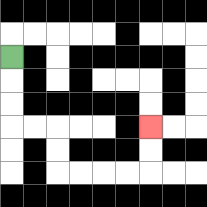{'start': '[0, 2]', 'end': '[6, 5]', 'path_directions': 'D,D,D,R,R,D,D,R,R,R,R,U,U', 'path_coordinates': '[[0, 2], [0, 3], [0, 4], [0, 5], [1, 5], [2, 5], [2, 6], [2, 7], [3, 7], [4, 7], [5, 7], [6, 7], [6, 6], [6, 5]]'}